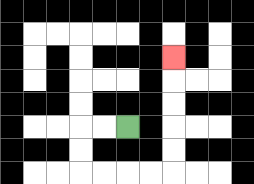{'start': '[5, 5]', 'end': '[7, 2]', 'path_directions': 'L,L,D,D,R,R,R,R,U,U,U,U,U', 'path_coordinates': '[[5, 5], [4, 5], [3, 5], [3, 6], [3, 7], [4, 7], [5, 7], [6, 7], [7, 7], [7, 6], [7, 5], [7, 4], [7, 3], [7, 2]]'}